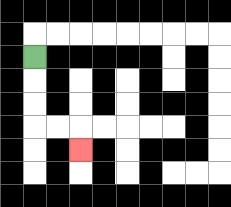{'start': '[1, 2]', 'end': '[3, 6]', 'path_directions': 'D,D,D,R,R,D', 'path_coordinates': '[[1, 2], [1, 3], [1, 4], [1, 5], [2, 5], [3, 5], [3, 6]]'}